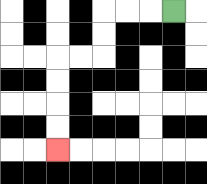{'start': '[7, 0]', 'end': '[2, 6]', 'path_directions': 'L,L,L,D,D,L,L,D,D,D,D', 'path_coordinates': '[[7, 0], [6, 0], [5, 0], [4, 0], [4, 1], [4, 2], [3, 2], [2, 2], [2, 3], [2, 4], [2, 5], [2, 6]]'}